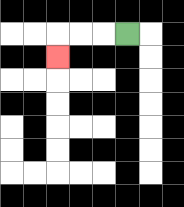{'start': '[5, 1]', 'end': '[2, 2]', 'path_directions': 'L,L,L,D', 'path_coordinates': '[[5, 1], [4, 1], [3, 1], [2, 1], [2, 2]]'}